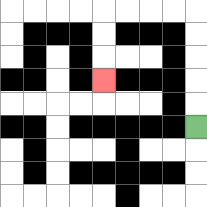{'start': '[8, 5]', 'end': '[4, 3]', 'path_directions': 'U,U,U,U,U,L,L,L,L,D,D,D', 'path_coordinates': '[[8, 5], [8, 4], [8, 3], [8, 2], [8, 1], [8, 0], [7, 0], [6, 0], [5, 0], [4, 0], [4, 1], [4, 2], [4, 3]]'}